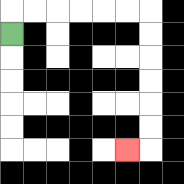{'start': '[0, 1]', 'end': '[5, 6]', 'path_directions': 'U,R,R,R,R,R,R,D,D,D,D,D,D,L', 'path_coordinates': '[[0, 1], [0, 0], [1, 0], [2, 0], [3, 0], [4, 0], [5, 0], [6, 0], [6, 1], [6, 2], [6, 3], [6, 4], [6, 5], [6, 6], [5, 6]]'}